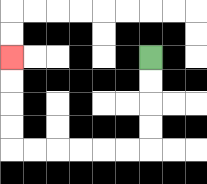{'start': '[6, 2]', 'end': '[0, 2]', 'path_directions': 'D,D,D,D,L,L,L,L,L,L,U,U,U,U', 'path_coordinates': '[[6, 2], [6, 3], [6, 4], [6, 5], [6, 6], [5, 6], [4, 6], [3, 6], [2, 6], [1, 6], [0, 6], [0, 5], [0, 4], [0, 3], [0, 2]]'}